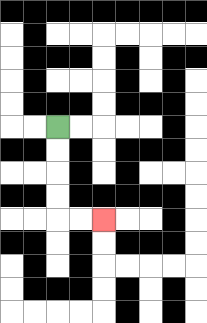{'start': '[2, 5]', 'end': '[4, 9]', 'path_directions': 'D,D,D,D,R,R', 'path_coordinates': '[[2, 5], [2, 6], [2, 7], [2, 8], [2, 9], [3, 9], [4, 9]]'}